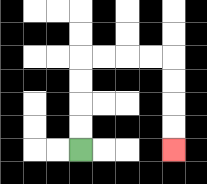{'start': '[3, 6]', 'end': '[7, 6]', 'path_directions': 'U,U,U,U,R,R,R,R,D,D,D,D', 'path_coordinates': '[[3, 6], [3, 5], [3, 4], [3, 3], [3, 2], [4, 2], [5, 2], [6, 2], [7, 2], [7, 3], [7, 4], [7, 5], [7, 6]]'}